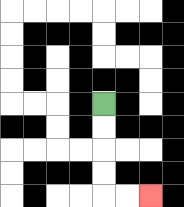{'start': '[4, 4]', 'end': '[6, 8]', 'path_directions': 'D,D,D,D,R,R', 'path_coordinates': '[[4, 4], [4, 5], [4, 6], [4, 7], [4, 8], [5, 8], [6, 8]]'}